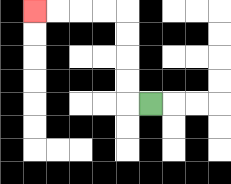{'start': '[6, 4]', 'end': '[1, 0]', 'path_directions': 'L,U,U,U,U,L,L,L,L', 'path_coordinates': '[[6, 4], [5, 4], [5, 3], [5, 2], [5, 1], [5, 0], [4, 0], [3, 0], [2, 0], [1, 0]]'}